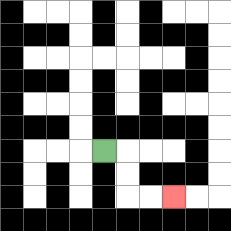{'start': '[4, 6]', 'end': '[7, 8]', 'path_directions': 'R,D,D,R,R', 'path_coordinates': '[[4, 6], [5, 6], [5, 7], [5, 8], [6, 8], [7, 8]]'}